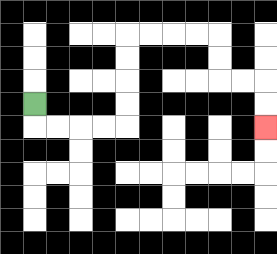{'start': '[1, 4]', 'end': '[11, 5]', 'path_directions': 'D,R,R,R,R,U,U,U,U,R,R,R,R,D,D,R,R,D,D', 'path_coordinates': '[[1, 4], [1, 5], [2, 5], [3, 5], [4, 5], [5, 5], [5, 4], [5, 3], [5, 2], [5, 1], [6, 1], [7, 1], [8, 1], [9, 1], [9, 2], [9, 3], [10, 3], [11, 3], [11, 4], [11, 5]]'}